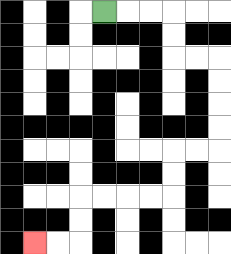{'start': '[4, 0]', 'end': '[1, 10]', 'path_directions': 'R,R,R,D,D,R,R,D,D,D,D,L,L,D,D,L,L,L,L,D,D,L,L', 'path_coordinates': '[[4, 0], [5, 0], [6, 0], [7, 0], [7, 1], [7, 2], [8, 2], [9, 2], [9, 3], [9, 4], [9, 5], [9, 6], [8, 6], [7, 6], [7, 7], [7, 8], [6, 8], [5, 8], [4, 8], [3, 8], [3, 9], [3, 10], [2, 10], [1, 10]]'}